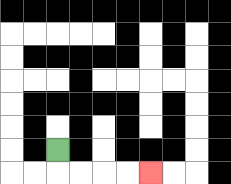{'start': '[2, 6]', 'end': '[6, 7]', 'path_directions': 'D,R,R,R,R', 'path_coordinates': '[[2, 6], [2, 7], [3, 7], [4, 7], [5, 7], [6, 7]]'}